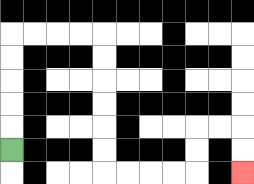{'start': '[0, 6]', 'end': '[10, 7]', 'path_directions': 'U,U,U,U,U,R,R,R,R,D,D,D,D,D,D,R,R,R,R,U,U,R,R,D,D', 'path_coordinates': '[[0, 6], [0, 5], [0, 4], [0, 3], [0, 2], [0, 1], [1, 1], [2, 1], [3, 1], [4, 1], [4, 2], [4, 3], [4, 4], [4, 5], [4, 6], [4, 7], [5, 7], [6, 7], [7, 7], [8, 7], [8, 6], [8, 5], [9, 5], [10, 5], [10, 6], [10, 7]]'}